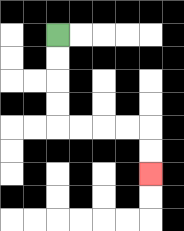{'start': '[2, 1]', 'end': '[6, 7]', 'path_directions': 'D,D,D,D,R,R,R,R,D,D', 'path_coordinates': '[[2, 1], [2, 2], [2, 3], [2, 4], [2, 5], [3, 5], [4, 5], [5, 5], [6, 5], [6, 6], [6, 7]]'}